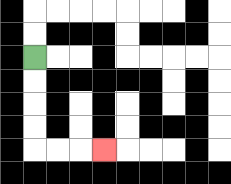{'start': '[1, 2]', 'end': '[4, 6]', 'path_directions': 'D,D,D,D,R,R,R', 'path_coordinates': '[[1, 2], [1, 3], [1, 4], [1, 5], [1, 6], [2, 6], [3, 6], [4, 6]]'}